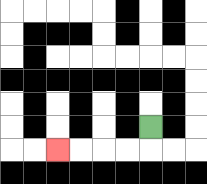{'start': '[6, 5]', 'end': '[2, 6]', 'path_directions': 'D,L,L,L,L', 'path_coordinates': '[[6, 5], [6, 6], [5, 6], [4, 6], [3, 6], [2, 6]]'}